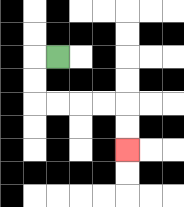{'start': '[2, 2]', 'end': '[5, 6]', 'path_directions': 'L,D,D,R,R,R,R,D,D', 'path_coordinates': '[[2, 2], [1, 2], [1, 3], [1, 4], [2, 4], [3, 4], [4, 4], [5, 4], [5, 5], [5, 6]]'}